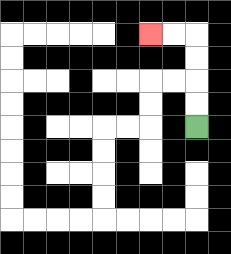{'start': '[8, 5]', 'end': '[6, 1]', 'path_directions': 'U,U,U,U,L,L', 'path_coordinates': '[[8, 5], [8, 4], [8, 3], [8, 2], [8, 1], [7, 1], [6, 1]]'}